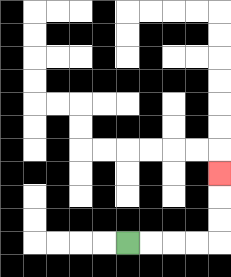{'start': '[5, 10]', 'end': '[9, 7]', 'path_directions': 'R,R,R,R,U,U,U', 'path_coordinates': '[[5, 10], [6, 10], [7, 10], [8, 10], [9, 10], [9, 9], [9, 8], [9, 7]]'}